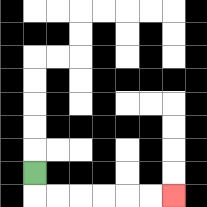{'start': '[1, 7]', 'end': '[7, 8]', 'path_directions': 'D,R,R,R,R,R,R', 'path_coordinates': '[[1, 7], [1, 8], [2, 8], [3, 8], [4, 8], [5, 8], [6, 8], [7, 8]]'}